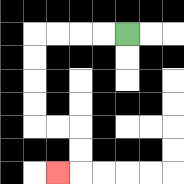{'start': '[5, 1]', 'end': '[2, 7]', 'path_directions': 'L,L,L,L,D,D,D,D,R,R,D,D,L', 'path_coordinates': '[[5, 1], [4, 1], [3, 1], [2, 1], [1, 1], [1, 2], [1, 3], [1, 4], [1, 5], [2, 5], [3, 5], [3, 6], [3, 7], [2, 7]]'}